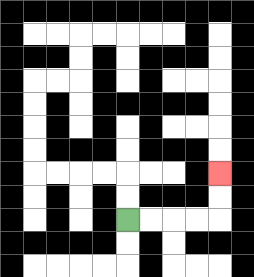{'start': '[5, 9]', 'end': '[9, 7]', 'path_directions': 'R,R,R,R,U,U', 'path_coordinates': '[[5, 9], [6, 9], [7, 9], [8, 9], [9, 9], [9, 8], [9, 7]]'}